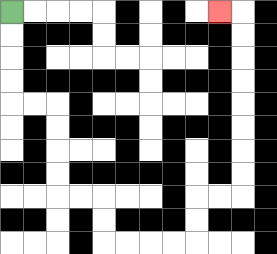{'start': '[0, 0]', 'end': '[9, 0]', 'path_directions': 'D,D,D,D,R,R,D,D,D,D,R,R,D,D,R,R,R,R,U,U,R,R,U,U,U,U,U,U,U,U,L', 'path_coordinates': '[[0, 0], [0, 1], [0, 2], [0, 3], [0, 4], [1, 4], [2, 4], [2, 5], [2, 6], [2, 7], [2, 8], [3, 8], [4, 8], [4, 9], [4, 10], [5, 10], [6, 10], [7, 10], [8, 10], [8, 9], [8, 8], [9, 8], [10, 8], [10, 7], [10, 6], [10, 5], [10, 4], [10, 3], [10, 2], [10, 1], [10, 0], [9, 0]]'}